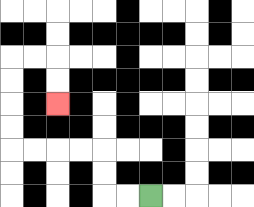{'start': '[6, 8]', 'end': '[2, 4]', 'path_directions': 'L,L,U,U,L,L,L,L,U,U,U,U,R,R,D,D', 'path_coordinates': '[[6, 8], [5, 8], [4, 8], [4, 7], [4, 6], [3, 6], [2, 6], [1, 6], [0, 6], [0, 5], [0, 4], [0, 3], [0, 2], [1, 2], [2, 2], [2, 3], [2, 4]]'}